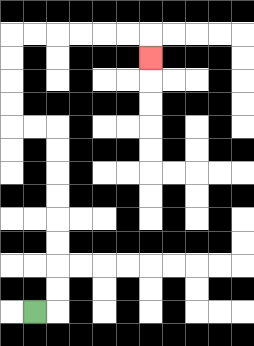{'start': '[1, 13]', 'end': '[6, 2]', 'path_directions': 'R,U,U,U,U,U,U,U,U,L,L,U,U,U,U,R,R,R,R,R,R,D', 'path_coordinates': '[[1, 13], [2, 13], [2, 12], [2, 11], [2, 10], [2, 9], [2, 8], [2, 7], [2, 6], [2, 5], [1, 5], [0, 5], [0, 4], [0, 3], [0, 2], [0, 1], [1, 1], [2, 1], [3, 1], [4, 1], [5, 1], [6, 1], [6, 2]]'}